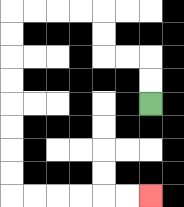{'start': '[6, 4]', 'end': '[6, 8]', 'path_directions': 'U,U,L,L,U,U,L,L,L,L,D,D,D,D,D,D,D,D,R,R,R,R,R,R', 'path_coordinates': '[[6, 4], [6, 3], [6, 2], [5, 2], [4, 2], [4, 1], [4, 0], [3, 0], [2, 0], [1, 0], [0, 0], [0, 1], [0, 2], [0, 3], [0, 4], [0, 5], [0, 6], [0, 7], [0, 8], [1, 8], [2, 8], [3, 8], [4, 8], [5, 8], [6, 8]]'}